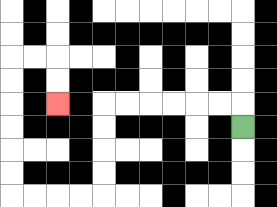{'start': '[10, 5]', 'end': '[2, 4]', 'path_directions': 'U,L,L,L,L,L,L,D,D,D,D,L,L,L,L,U,U,U,U,U,U,R,R,D,D', 'path_coordinates': '[[10, 5], [10, 4], [9, 4], [8, 4], [7, 4], [6, 4], [5, 4], [4, 4], [4, 5], [4, 6], [4, 7], [4, 8], [3, 8], [2, 8], [1, 8], [0, 8], [0, 7], [0, 6], [0, 5], [0, 4], [0, 3], [0, 2], [1, 2], [2, 2], [2, 3], [2, 4]]'}